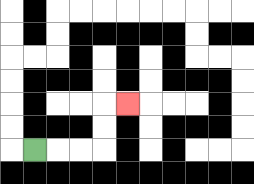{'start': '[1, 6]', 'end': '[5, 4]', 'path_directions': 'R,R,R,U,U,R', 'path_coordinates': '[[1, 6], [2, 6], [3, 6], [4, 6], [4, 5], [4, 4], [5, 4]]'}